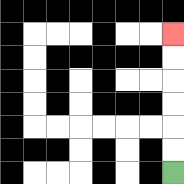{'start': '[7, 7]', 'end': '[7, 1]', 'path_directions': 'U,U,U,U,U,U', 'path_coordinates': '[[7, 7], [7, 6], [7, 5], [7, 4], [7, 3], [7, 2], [7, 1]]'}